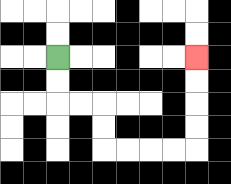{'start': '[2, 2]', 'end': '[8, 2]', 'path_directions': 'D,D,R,R,D,D,R,R,R,R,U,U,U,U', 'path_coordinates': '[[2, 2], [2, 3], [2, 4], [3, 4], [4, 4], [4, 5], [4, 6], [5, 6], [6, 6], [7, 6], [8, 6], [8, 5], [8, 4], [8, 3], [8, 2]]'}